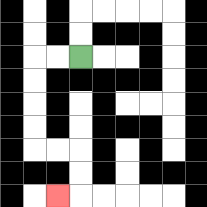{'start': '[3, 2]', 'end': '[2, 8]', 'path_directions': 'L,L,D,D,D,D,R,R,D,D,L', 'path_coordinates': '[[3, 2], [2, 2], [1, 2], [1, 3], [1, 4], [1, 5], [1, 6], [2, 6], [3, 6], [3, 7], [3, 8], [2, 8]]'}